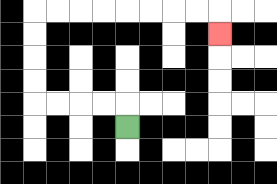{'start': '[5, 5]', 'end': '[9, 1]', 'path_directions': 'U,L,L,L,L,U,U,U,U,R,R,R,R,R,R,R,R,D', 'path_coordinates': '[[5, 5], [5, 4], [4, 4], [3, 4], [2, 4], [1, 4], [1, 3], [1, 2], [1, 1], [1, 0], [2, 0], [3, 0], [4, 0], [5, 0], [6, 0], [7, 0], [8, 0], [9, 0], [9, 1]]'}